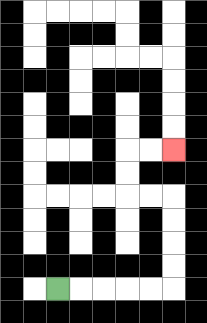{'start': '[2, 12]', 'end': '[7, 6]', 'path_directions': 'R,R,R,R,R,U,U,U,U,L,L,U,U,R,R', 'path_coordinates': '[[2, 12], [3, 12], [4, 12], [5, 12], [6, 12], [7, 12], [7, 11], [7, 10], [7, 9], [7, 8], [6, 8], [5, 8], [5, 7], [5, 6], [6, 6], [7, 6]]'}